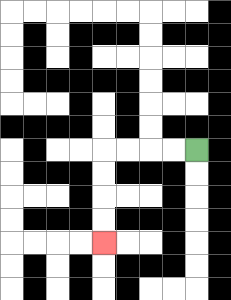{'start': '[8, 6]', 'end': '[4, 10]', 'path_directions': 'L,L,L,L,D,D,D,D', 'path_coordinates': '[[8, 6], [7, 6], [6, 6], [5, 6], [4, 6], [4, 7], [4, 8], [4, 9], [4, 10]]'}